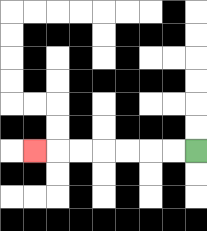{'start': '[8, 6]', 'end': '[1, 6]', 'path_directions': 'L,L,L,L,L,L,L', 'path_coordinates': '[[8, 6], [7, 6], [6, 6], [5, 6], [4, 6], [3, 6], [2, 6], [1, 6]]'}